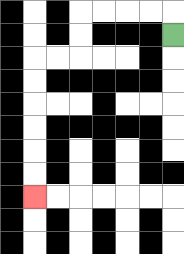{'start': '[7, 1]', 'end': '[1, 8]', 'path_directions': 'U,L,L,L,L,D,D,L,L,D,D,D,D,D,D', 'path_coordinates': '[[7, 1], [7, 0], [6, 0], [5, 0], [4, 0], [3, 0], [3, 1], [3, 2], [2, 2], [1, 2], [1, 3], [1, 4], [1, 5], [1, 6], [1, 7], [1, 8]]'}